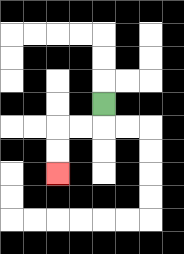{'start': '[4, 4]', 'end': '[2, 7]', 'path_directions': 'D,L,L,D,D', 'path_coordinates': '[[4, 4], [4, 5], [3, 5], [2, 5], [2, 6], [2, 7]]'}